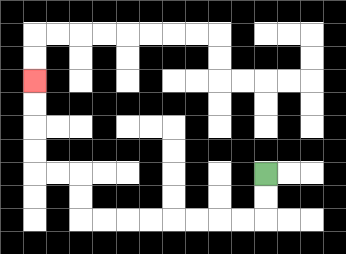{'start': '[11, 7]', 'end': '[1, 3]', 'path_directions': 'D,D,L,L,L,L,L,L,L,L,U,U,L,L,U,U,U,U', 'path_coordinates': '[[11, 7], [11, 8], [11, 9], [10, 9], [9, 9], [8, 9], [7, 9], [6, 9], [5, 9], [4, 9], [3, 9], [3, 8], [3, 7], [2, 7], [1, 7], [1, 6], [1, 5], [1, 4], [1, 3]]'}